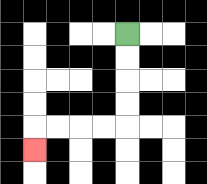{'start': '[5, 1]', 'end': '[1, 6]', 'path_directions': 'D,D,D,D,L,L,L,L,D', 'path_coordinates': '[[5, 1], [5, 2], [5, 3], [5, 4], [5, 5], [4, 5], [3, 5], [2, 5], [1, 5], [1, 6]]'}